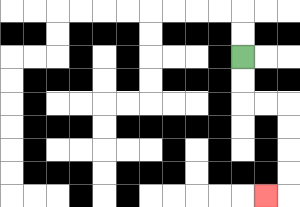{'start': '[10, 2]', 'end': '[11, 8]', 'path_directions': 'D,D,R,R,D,D,D,D,L', 'path_coordinates': '[[10, 2], [10, 3], [10, 4], [11, 4], [12, 4], [12, 5], [12, 6], [12, 7], [12, 8], [11, 8]]'}